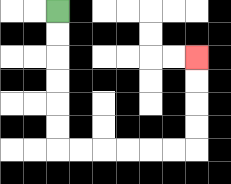{'start': '[2, 0]', 'end': '[8, 2]', 'path_directions': 'D,D,D,D,D,D,R,R,R,R,R,R,U,U,U,U', 'path_coordinates': '[[2, 0], [2, 1], [2, 2], [2, 3], [2, 4], [2, 5], [2, 6], [3, 6], [4, 6], [5, 6], [6, 6], [7, 6], [8, 6], [8, 5], [8, 4], [8, 3], [8, 2]]'}